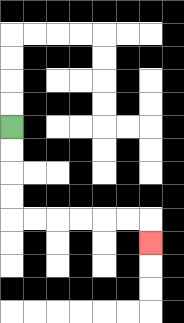{'start': '[0, 5]', 'end': '[6, 10]', 'path_directions': 'D,D,D,D,R,R,R,R,R,R,D', 'path_coordinates': '[[0, 5], [0, 6], [0, 7], [0, 8], [0, 9], [1, 9], [2, 9], [3, 9], [4, 9], [5, 9], [6, 9], [6, 10]]'}